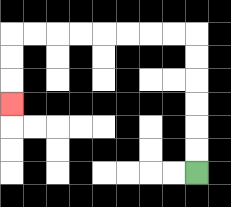{'start': '[8, 7]', 'end': '[0, 4]', 'path_directions': 'U,U,U,U,U,U,L,L,L,L,L,L,L,L,D,D,D', 'path_coordinates': '[[8, 7], [8, 6], [8, 5], [8, 4], [8, 3], [8, 2], [8, 1], [7, 1], [6, 1], [5, 1], [4, 1], [3, 1], [2, 1], [1, 1], [0, 1], [0, 2], [0, 3], [0, 4]]'}